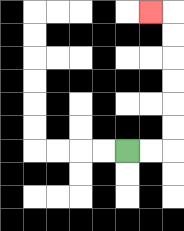{'start': '[5, 6]', 'end': '[6, 0]', 'path_directions': 'R,R,U,U,U,U,U,U,L', 'path_coordinates': '[[5, 6], [6, 6], [7, 6], [7, 5], [7, 4], [7, 3], [7, 2], [7, 1], [7, 0], [6, 0]]'}